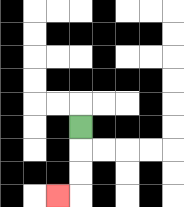{'start': '[3, 5]', 'end': '[2, 8]', 'path_directions': 'D,D,D,L', 'path_coordinates': '[[3, 5], [3, 6], [3, 7], [3, 8], [2, 8]]'}